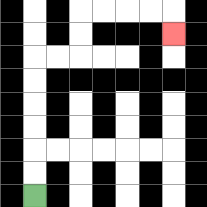{'start': '[1, 8]', 'end': '[7, 1]', 'path_directions': 'U,U,U,U,U,U,R,R,U,U,R,R,R,R,D', 'path_coordinates': '[[1, 8], [1, 7], [1, 6], [1, 5], [1, 4], [1, 3], [1, 2], [2, 2], [3, 2], [3, 1], [3, 0], [4, 0], [5, 0], [6, 0], [7, 0], [7, 1]]'}